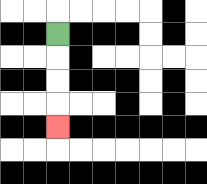{'start': '[2, 1]', 'end': '[2, 5]', 'path_directions': 'D,D,D,D', 'path_coordinates': '[[2, 1], [2, 2], [2, 3], [2, 4], [2, 5]]'}